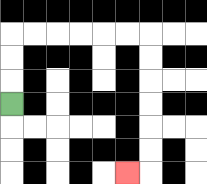{'start': '[0, 4]', 'end': '[5, 7]', 'path_directions': 'U,U,U,R,R,R,R,R,R,D,D,D,D,D,D,L', 'path_coordinates': '[[0, 4], [0, 3], [0, 2], [0, 1], [1, 1], [2, 1], [3, 1], [4, 1], [5, 1], [6, 1], [6, 2], [6, 3], [6, 4], [6, 5], [6, 6], [6, 7], [5, 7]]'}